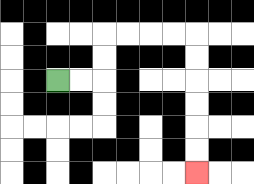{'start': '[2, 3]', 'end': '[8, 7]', 'path_directions': 'R,R,U,U,R,R,R,R,D,D,D,D,D,D', 'path_coordinates': '[[2, 3], [3, 3], [4, 3], [4, 2], [4, 1], [5, 1], [6, 1], [7, 1], [8, 1], [8, 2], [8, 3], [8, 4], [8, 5], [8, 6], [8, 7]]'}